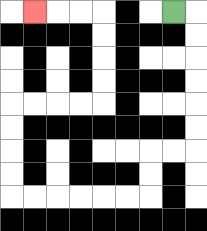{'start': '[7, 0]', 'end': '[1, 0]', 'path_directions': 'R,D,D,D,D,D,D,L,L,D,D,L,L,L,L,L,L,U,U,U,U,R,R,R,R,U,U,U,U,L,L,L', 'path_coordinates': '[[7, 0], [8, 0], [8, 1], [8, 2], [8, 3], [8, 4], [8, 5], [8, 6], [7, 6], [6, 6], [6, 7], [6, 8], [5, 8], [4, 8], [3, 8], [2, 8], [1, 8], [0, 8], [0, 7], [0, 6], [0, 5], [0, 4], [1, 4], [2, 4], [3, 4], [4, 4], [4, 3], [4, 2], [4, 1], [4, 0], [3, 0], [2, 0], [1, 0]]'}